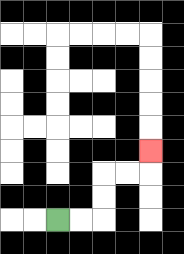{'start': '[2, 9]', 'end': '[6, 6]', 'path_directions': 'R,R,U,U,R,R,U', 'path_coordinates': '[[2, 9], [3, 9], [4, 9], [4, 8], [4, 7], [5, 7], [6, 7], [6, 6]]'}